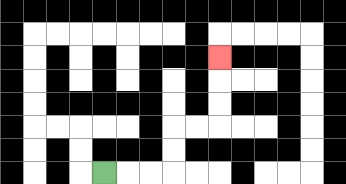{'start': '[4, 7]', 'end': '[9, 2]', 'path_directions': 'R,R,R,U,U,R,R,U,U,U', 'path_coordinates': '[[4, 7], [5, 7], [6, 7], [7, 7], [7, 6], [7, 5], [8, 5], [9, 5], [9, 4], [9, 3], [9, 2]]'}